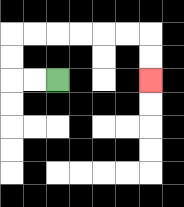{'start': '[2, 3]', 'end': '[6, 3]', 'path_directions': 'L,L,U,U,R,R,R,R,R,R,D,D', 'path_coordinates': '[[2, 3], [1, 3], [0, 3], [0, 2], [0, 1], [1, 1], [2, 1], [3, 1], [4, 1], [5, 1], [6, 1], [6, 2], [6, 3]]'}